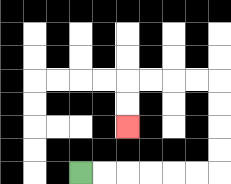{'start': '[3, 7]', 'end': '[5, 5]', 'path_directions': 'R,R,R,R,R,R,U,U,U,U,L,L,L,L,D,D', 'path_coordinates': '[[3, 7], [4, 7], [5, 7], [6, 7], [7, 7], [8, 7], [9, 7], [9, 6], [9, 5], [9, 4], [9, 3], [8, 3], [7, 3], [6, 3], [5, 3], [5, 4], [5, 5]]'}